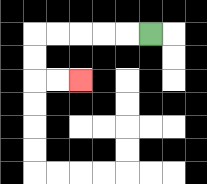{'start': '[6, 1]', 'end': '[3, 3]', 'path_directions': 'L,L,L,L,L,D,D,R,R', 'path_coordinates': '[[6, 1], [5, 1], [4, 1], [3, 1], [2, 1], [1, 1], [1, 2], [1, 3], [2, 3], [3, 3]]'}